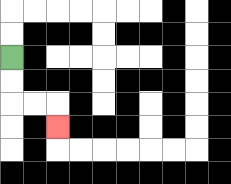{'start': '[0, 2]', 'end': '[2, 5]', 'path_directions': 'D,D,R,R,D', 'path_coordinates': '[[0, 2], [0, 3], [0, 4], [1, 4], [2, 4], [2, 5]]'}